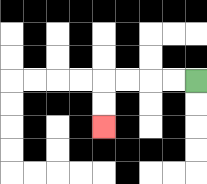{'start': '[8, 3]', 'end': '[4, 5]', 'path_directions': 'L,L,L,L,D,D', 'path_coordinates': '[[8, 3], [7, 3], [6, 3], [5, 3], [4, 3], [4, 4], [4, 5]]'}